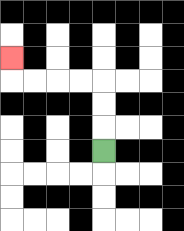{'start': '[4, 6]', 'end': '[0, 2]', 'path_directions': 'U,U,U,L,L,L,L,U', 'path_coordinates': '[[4, 6], [4, 5], [4, 4], [4, 3], [3, 3], [2, 3], [1, 3], [0, 3], [0, 2]]'}